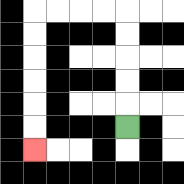{'start': '[5, 5]', 'end': '[1, 6]', 'path_directions': 'U,U,U,U,U,L,L,L,L,D,D,D,D,D,D', 'path_coordinates': '[[5, 5], [5, 4], [5, 3], [5, 2], [5, 1], [5, 0], [4, 0], [3, 0], [2, 0], [1, 0], [1, 1], [1, 2], [1, 3], [1, 4], [1, 5], [1, 6]]'}